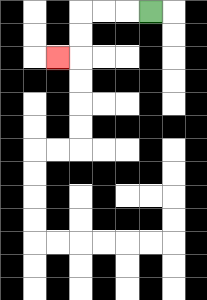{'start': '[6, 0]', 'end': '[2, 2]', 'path_directions': 'L,L,L,D,D,L', 'path_coordinates': '[[6, 0], [5, 0], [4, 0], [3, 0], [3, 1], [3, 2], [2, 2]]'}